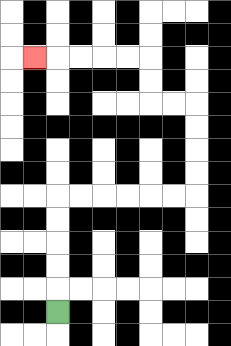{'start': '[2, 13]', 'end': '[1, 2]', 'path_directions': 'U,U,U,U,U,R,R,R,R,R,R,U,U,U,U,L,L,U,U,L,L,L,L,L', 'path_coordinates': '[[2, 13], [2, 12], [2, 11], [2, 10], [2, 9], [2, 8], [3, 8], [4, 8], [5, 8], [6, 8], [7, 8], [8, 8], [8, 7], [8, 6], [8, 5], [8, 4], [7, 4], [6, 4], [6, 3], [6, 2], [5, 2], [4, 2], [3, 2], [2, 2], [1, 2]]'}